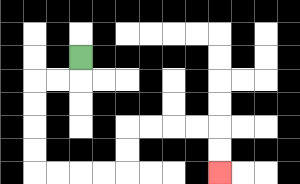{'start': '[3, 2]', 'end': '[9, 7]', 'path_directions': 'D,L,L,D,D,D,D,R,R,R,R,U,U,R,R,R,R,D,D', 'path_coordinates': '[[3, 2], [3, 3], [2, 3], [1, 3], [1, 4], [1, 5], [1, 6], [1, 7], [2, 7], [3, 7], [4, 7], [5, 7], [5, 6], [5, 5], [6, 5], [7, 5], [8, 5], [9, 5], [9, 6], [9, 7]]'}